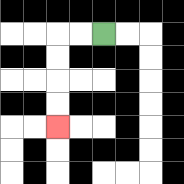{'start': '[4, 1]', 'end': '[2, 5]', 'path_directions': 'L,L,D,D,D,D', 'path_coordinates': '[[4, 1], [3, 1], [2, 1], [2, 2], [2, 3], [2, 4], [2, 5]]'}